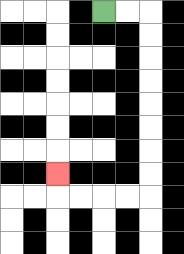{'start': '[4, 0]', 'end': '[2, 7]', 'path_directions': 'R,R,D,D,D,D,D,D,D,D,L,L,L,L,U', 'path_coordinates': '[[4, 0], [5, 0], [6, 0], [6, 1], [6, 2], [6, 3], [6, 4], [6, 5], [6, 6], [6, 7], [6, 8], [5, 8], [4, 8], [3, 8], [2, 8], [2, 7]]'}